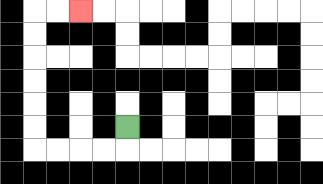{'start': '[5, 5]', 'end': '[3, 0]', 'path_directions': 'D,L,L,L,L,U,U,U,U,U,U,R,R', 'path_coordinates': '[[5, 5], [5, 6], [4, 6], [3, 6], [2, 6], [1, 6], [1, 5], [1, 4], [1, 3], [1, 2], [1, 1], [1, 0], [2, 0], [3, 0]]'}